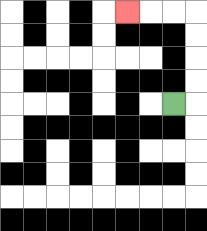{'start': '[7, 4]', 'end': '[5, 0]', 'path_directions': 'R,U,U,U,U,L,L,L', 'path_coordinates': '[[7, 4], [8, 4], [8, 3], [8, 2], [8, 1], [8, 0], [7, 0], [6, 0], [5, 0]]'}